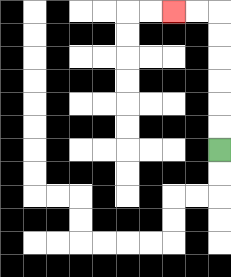{'start': '[9, 6]', 'end': '[7, 0]', 'path_directions': 'U,U,U,U,U,U,L,L', 'path_coordinates': '[[9, 6], [9, 5], [9, 4], [9, 3], [9, 2], [9, 1], [9, 0], [8, 0], [7, 0]]'}